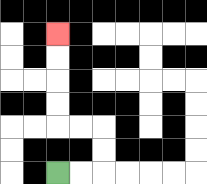{'start': '[2, 7]', 'end': '[2, 1]', 'path_directions': 'R,R,U,U,L,L,U,U,U,U', 'path_coordinates': '[[2, 7], [3, 7], [4, 7], [4, 6], [4, 5], [3, 5], [2, 5], [2, 4], [2, 3], [2, 2], [2, 1]]'}